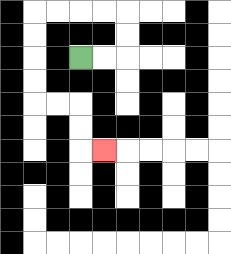{'start': '[3, 2]', 'end': '[4, 6]', 'path_directions': 'R,R,U,U,L,L,L,L,D,D,D,D,R,R,D,D,R', 'path_coordinates': '[[3, 2], [4, 2], [5, 2], [5, 1], [5, 0], [4, 0], [3, 0], [2, 0], [1, 0], [1, 1], [1, 2], [1, 3], [1, 4], [2, 4], [3, 4], [3, 5], [3, 6], [4, 6]]'}